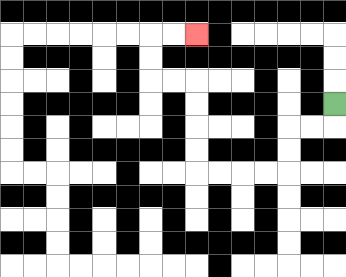{'start': '[14, 4]', 'end': '[8, 1]', 'path_directions': 'D,L,L,D,D,L,L,L,L,U,U,U,U,L,L,U,U,R,R', 'path_coordinates': '[[14, 4], [14, 5], [13, 5], [12, 5], [12, 6], [12, 7], [11, 7], [10, 7], [9, 7], [8, 7], [8, 6], [8, 5], [8, 4], [8, 3], [7, 3], [6, 3], [6, 2], [6, 1], [7, 1], [8, 1]]'}